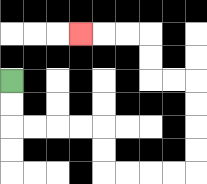{'start': '[0, 3]', 'end': '[3, 1]', 'path_directions': 'D,D,R,R,R,R,D,D,R,R,R,R,U,U,U,U,L,L,U,U,L,L,L', 'path_coordinates': '[[0, 3], [0, 4], [0, 5], [1, 5], [2, 5], [3, 5], [4, 5], [4, 6], [4, 7], [5, 7], [6, 7], [7, 7], [8, 7], [8, 6], [8, 5], [8, 4], [8, 3], [7, 3], [6, 3], [6, 2], [6, 1], [5, 1], [4, 1], [3, 1]]'}